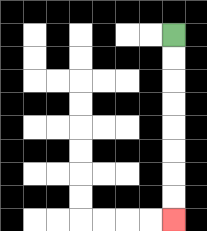{'start': '[7, 1]', 'end': '[7, 9]', 'path_directions': 'D,D,D,D,D,D,D,D', 'path_coordinates': '[[7, 1], [7, 2], [7, 3], [7, 4], [7, 5], [7, 6], [7, 7], [7, 8], [7, 9]]'}